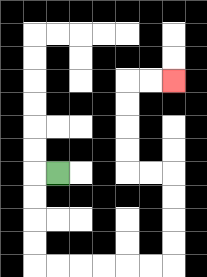{'start': '[2, 7]', 'end': '[7, 3]', 'path_directions': 'L,D,D,D,D,R,R,R,R,R,R,U,U,U,U,L,L,U,U,U,U,R,R', 'path_coordinates': '[[2, 7], [1, 7], [1, 8], [1, 9], [1, 10], [1, 11], [2, 11], [3, 11], [4, 11], [5, 11], [6, 11], [7, 11], [7, 10], [7, 9], [7, 8], [7, 7], [6, 7], [5, 7], [5, 6], [5, 5], [5, 4], [5, 3], [6, 3], [7, 3]]'}